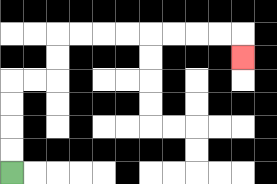{'start': '[0, 7]', 'end': '[10, 2]', 'path_directions': 'U,U,U,U,R,R,U,U,R,R,R,R,R,R,R,R,D', 'path_coordinates': '[[0, 7], [0, 6], [0, 5], [0, 4], [0, 3], [1, 3], [2, 3], [2, 2], [2, 1], [3, 1], [4, 1], [5, 1], [6, 1], [7, 1], [8, 1], [9, 1], [10, 1], [10, 2]]'}